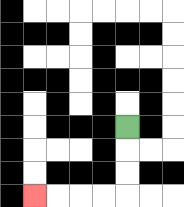{'start': '[5, 5]', 'end': '[1, 8]', 'path_directions': 'D,D,D,L,L,L,L', 'path_coordinates': '[[5, 5], [5, 6], [5, 7], [5, 8], [4, 8], [3, 8], [2, 8], [1, 8]]'}